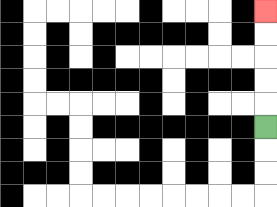{'start': '[11, 5]', 'end': '[11, 0]', 'path_directions': 'U,U,U,U,U', 'path_coordinates': '[[11, 5], [11, 4], [11, 3], [11, 2], [11, 1], [11, 0]]'}